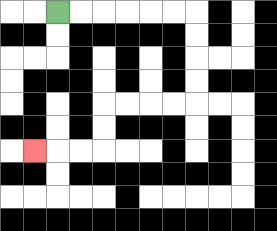{'start': '[2, 0]', 'end': '[1, 6]', 'path_directions': 'R,R,R,R,R,R,D,D,D,D,L,L,L,L,D,D,L,L,L', 'path_coordinates': '[[2, 0], [3, 0], [4, 0], [5, 0], [6, 0], [7, 0], [8, 0], [8, 1], [8, 2], [8, 3], [8, 4], [7, 4], [6, 4], [5, 4], [4, 4], [4, 5], [4, 6], [3, 6], [2, 6], [1, 6]]'}